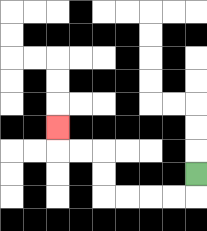{'start': '[8, 7]', 'end': '[2, 5]', 'path_directions': 'D,L,L,L,L,U,U,L,L,U', 'path_coordinates': '[[8, 7], [8, 8], [7, 8], [6, 8], [5, 8], [4, 8], [4, 7], [4, 6], [3, 6], [2, 6], [2, 5]]'}